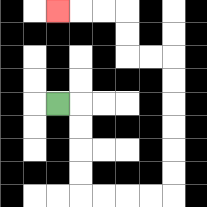{'start': '[2, 4]', 'end': '[2, 0]', 'path_directions': 'R,D,D,D,D,R,R,R,R,U,U,U,U,U,U,L,L,U,U,L,L,L', 'path_coordinates': '[[2, 4], [3, 4], [3, 5], [3, 6], [3, 7], [3, 8], [4, 8], [5, 8], [6, 8], [7, 8], [7, 7], [7, 6], [7, 5], [7, 4], [7, 3], [7, 2], [6, 2], [5, 2], [5, 1], [5, 0], [4, 0], [3, 0], [2, 0]]'}